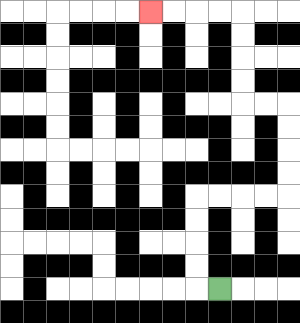{'start': '[9, 12]', 'end': '[6, 0]', 'path_directions': 'L,U,U,U,U,R,R,R,R,U,U,U,U,L,L,U,U,U,U,L,L,L,L', 'path_coordinates': '[[9, 12], [8, 12], [8, 11], [8, 10], [8, 9], [8, 8], [9, 8], [10, 8], [11, 8], [12, 8], [12, 7], [12, 6], [12, 5], [12, 4], [11, 4], [10, 4], [10, 3], [10, 2], [10, 1], [10, 0], [9, 0], [8, 0], [7, 0], [6, 0]]'}